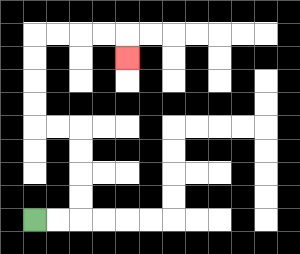{'start': '[1, 9]', 'end': '[5, 2]', 'path_directions': 'R,R,U,U,U,U,L,L,U,U,U,U,R,R,R,R,D', 'path_coordinates': '[[1, 9], [2, 9], [3, 9], [3, 8], [3, 7], [3, 6], [3, 5], [2, 5], [1, 5], [1, 4], [1, 3], [1, 2], [1, 1], [2, 1], [3, 1], [4, 1], [5, 1], [5, 2]]'}